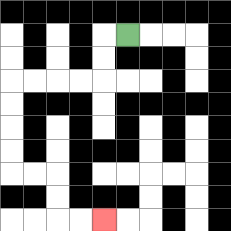{'start': '[5, 1]', 'end': '[4, 9]', 'path_directions': 'L,D,D,L,L,L,L,D,D,D,D,R,R,D,D,R,R', 'path_coordinates': '[[5, 1], [4, 1], [4, 2], [4, 3], [3, 3], [2, 3], [1, 3], [0, 3], [0, 4], [0, 5], [0, 6], [0, 7], [1, 7], [2, 7], [2, 8], [2, 9], [3, 9], [4, 9]]'}